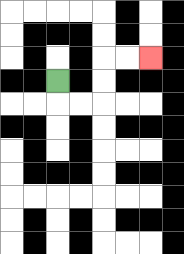{'start': '[2, 3]', 'end': '[6, 2]', 'path_directions': 'D,R,R,U,U,R,R', 'path_coordinates': '[[2, 3], [2, 4], [3, 4], [4, 4], [4, 3], [4, 2], [5, 2], [6, 2]]'}